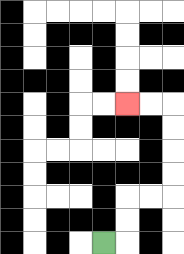{'start': '[4, 10]', 'end': '[5, 4]', 'path_directions': 'R,U,U,R,R,U,U,U,U,L,L', 'path_coordinates': '[[4, 10], [5, 10], [5, 9], [5, 8], [6, 8], [7, 8], [7, 7], [7, 6], [7, 5], [7, 4], [6, 4], [5, 4]]'}